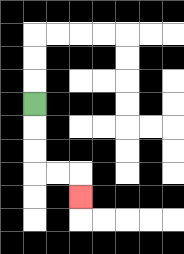{'start': '[1, 4]', 'end': '[3, 8]', 'path_directions': 'D,D,D,R,R,D', 'path_coordinates': '[[1, 4], [1, 5], [1, 6], [1, 7], [2, 7], [3, 7], [3, 8]]'}